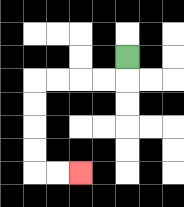{'start': '[5, 2]', 'end': '[3, 7]', 'path_directions': 'D,L,L,L,L,D,D,D,D,R,R', 'path_coordinates': '[[5, 2], [5, 3], [4, 3], [3, 3], [2, 3], [1, 3], [1, 4], [1, 5], [1, 6], [1, 7], [2, 7], [3, 7]]'}